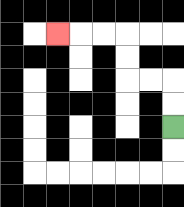{'start': '[7, 5]', 'end': '[2, 1]', 'path_directions': 'U,U,L,L,U,U,L,L,L', 'path_coordinates': '[[7, 5], [7, 4], [7, 3], [6, 3], [5, 3], [5, 2], [5, 1], [4, 1], [3, 1], [2, 1]]'}